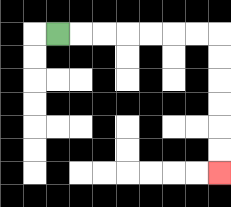{'start': '[2, 1]', 'end': '[9, 7]', 'path_directions': 'R,R,R,R,R,R,R,D,D,D,D,D,D', 'path_coordinates': '[[2, 1], [3, 1], [4, 1], [5, 1], [6, 1], [7, 1], [8, 1], [9, 1], [9, 2], [9, 3], [9, 4], [9, 5], [9, 6], [9, 7]]'}